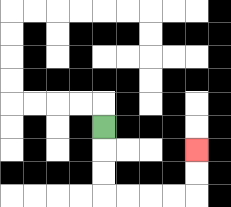{'start': '[4, 5]', 'end': '[8, 6]', 'path_directions': 'D,D,D,R,R,R,R,U,U', 'path_coordinates': '[[4, 5], [4, 6], [4, 7], [4, 8], [5, 8], [6, 8], [7, 8], [8, 8], [8, 7], [8, 6]]'}